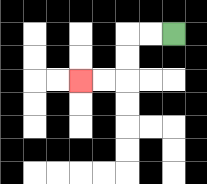{'start': '[7, 1]', 'end': '[3, 3]', 'path_directions': 'L,L,D,D,L,L', 'path_coordinates': '[[7, 1], [6, 1], [5, 1], [5, 2], [5, 3], [4, 3], [3, 3]]'}